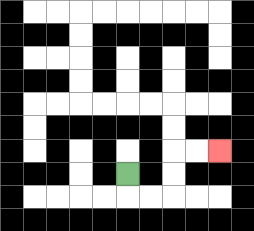{'start': '[5, 7]', 'end': '[9, 6]', 'path_directions': 'D,R,R,U,U,R,R', 'path_coordinates': '[[5, 7], [5, 8], [6, 8], [7, 8], [7, 7], [7, 6], [8, 6], [9, 6]]'}